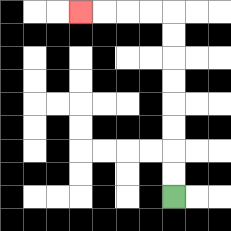{'start': '[7, 8]', 'end': '[3, 0]', 'path_directions': 'U,U,U,U,U,U,U,U,L,L,L,L', 'path_coordinates': '[[7, 8], [7, 7], [7, 6], [7, 5], [7, 4], [7, 3], [7, 2], [7, 1], [7, 0], [6, 0], [5, 0], [4, 0], [3, 0]]'}